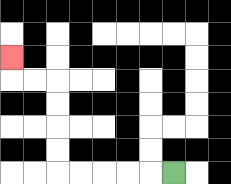{'start': '[7, 7]', 'end': '[0, 2]', 'path_directions': 'L,L,L,L,L,U,U,U,U,L,L,U', 'path_coordinates': '[[7, 7], [6, 7], [5, 7], [4, 7], [3, 7], [2, 7], [2, 6], [2, 5], [2, 4], [2, 3], [1, 3], [0, 3], [0, 2]]'}